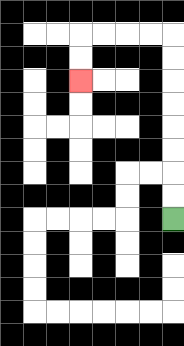{'start': '[7, 9]', 'end': '[3, 3]', 'path_directions': 'U,U,U,U,U,U,U,U,L,L,L,L,D,D', 'path_coordinates': '[[7, 9], [7, 8], [7, 7], [7, 6], [7, 5], [7, 4], [7, 3], [7, 2], [7, 1], [6, 1], [5, 1], [4, 1], [3, 1], [3, 2], [3, 3]]'}